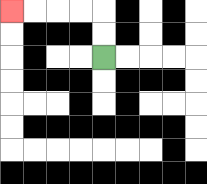{'start': '[4, 2]', 'end': '[0, 0]', 'path_directions': 'U,U,L,L,L,L', 'path_coordinates': '[[4, 2], [4, 1], [4, 0], [3, 0], [2, 0], [1, 0], [0, 0]]'}